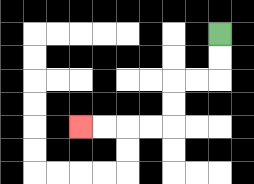{'start': '[9, 1]', 'end': '[3, 5]', 'path_directions': 'D,D,L,L,D,D,L,L,L,L', 'path_coordinates': '[[9, 1], [9, 2], [9, 3], [8, 3], [7, 3], [7, 4], [7, 5], [6, 5], [5, 5], [4, 5], [3, 5]]'}